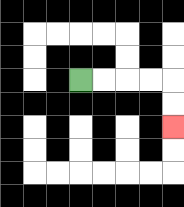{'start': '[3, 3]', 'end': '[7, 5]', 'path_directions': 'R,R,R,R,D,D', 'path_coordinates': '[[3, 3], [4, 3], [5, 3], [6, 3], [7, 3], [7, 4], [7, 5]]'}